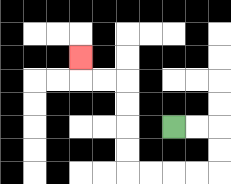{'start': '[7, 5]', 'end': '[3, 2]', 'path_directions': 'R,R,D,D,L,L,L,L,U,U,U,U,L,L,U', 'path_coordinates': '[[7, 5], [8, 5], [9, 5], [9, 6], [9, 7], [8, 7], [7, 7], [6, 7], [5, 7], [5, 6], [5, 5], [5, 4], [5, 3], [4, 3], [3, 3], [3, 2]]'}